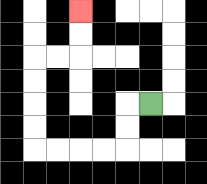{'start': '[6, 4]', 'end': '[3, 0]', 'path_directions': 'L,D,D,L,L,L,L,U,U,U,U,R,R,U,U', 'path_coordinates': '[[6, 4], [5, 4], [5, 5], [5, 6], [4, 6], [3, 6], [2, 6], [1, 6], [1, 5], [1, 4], [1, 3], [1, 2], [2, 2], [3, 2], [3, 1], [3, 0]]'}